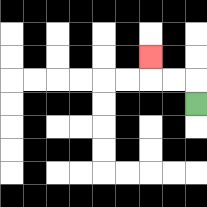{'start': '[8, 4]', 'end': '[6, 2]', 'path_directions': 'U,L,L,U', 'path_coordinates': '[[8, 4], [8, 3], [7, 3], [6, 3], [6, 2]]'}